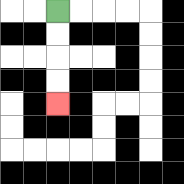{'start': '[2, 0]', 'end': '[2, 4]', 'path_directions': 'D,D,D,D', 'path_coordinates': '[[2, 0], [2, 1], [2, 2], [2, 3], [2, 4]]'}